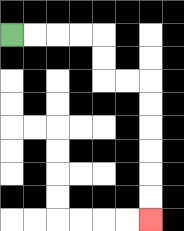{'start': '[0, 1]', 'end': '[6, 9]', 'path_directions': 'R,R,R,R,D,D,R,R,D,D,D,D,D,D', 'path_coordinates': '[[0, 1], [1, 1], [2, 1], [3, 1], [4, 1], [4, 2], [4, 3], [5, 3], [6, 3], [6, 4], [6, 5], [6, 6], [6, 7], [6, 8], [6, 9]]'}